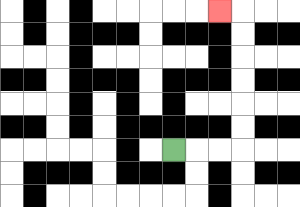{'start': '[7, 6]', 'end': '[9, 0]', 'path_directions': 'R,R,R,U,U,U,U,U,U,L', 'path_coordinates': '[[7, 6], [8, 6], [9, 6], [10, 6], [10, 5], [10, 4], [10, 3], [10, 2], [10, 1], [10, 0], [9, 0]]'}